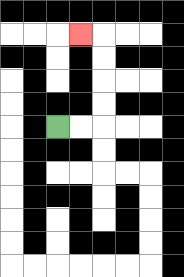{'start': '[2, 5]', 'end': '[3, 1]', 'path_directions': 'R,R,U,U,U,U,L', 'path_coordinates': '[[2, 5], [3, 5], [4, 5], [4, 4], [4, 3], [4, 2], [4, 1], [3, 1]]'}